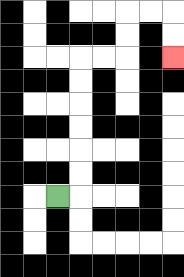{'start': '[2, 8]', 'end': '[7, 2]', 'path_directions': 'R,U,U,U,U,U,U,R,R,U,U,R,R,D,D', 'path_coordinates': '[[2, 8], [3, 8], [3, 7], [3, 6], [3, 5], [3, 4], [3, 3], [3, 2], [4, 2], [5, 2], [5, 1], [5, 0], [6, 0], [7, 0], [7, 1], [7, 2]]'}